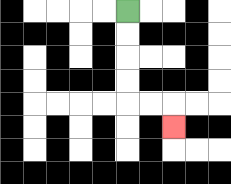{'start': '[5, 0]', 'end': '[7, 5]', 'path_directions': 'D,D,D,D,R,R,D', 'path_coordinates': '[[5, 0], [5, 1], [5, 2], [5, 3], [5, 4], [6, 4], [7, 4], [7, 5]]'}